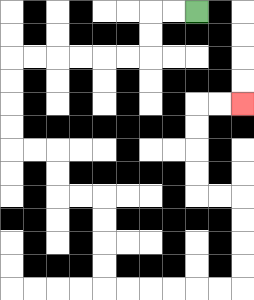{'start': '[8, 0]', 'end': '[10, 4]', 'path_directions': 'L,L,D,D,L,L,L,L,L,L,D,D,D,D,R,R,D,D,R,R,D,D,D,D,R,R,R,R,R,R,U,U,U,U,L,L,U,U,U,U,R,R', 'path_coordinates': '[[8, 0], [7, 0], [6, 0], [6, 1], [6, 2], [5, 2], [4, 2], [3, 2], [2, 2], [1, 2], [0, 2], [0, 3], [0, 4], [0, 5], [0, 6], [1, 6], [2, 6], [2, 7], [2, 8], [3, 8], [4, 8], [4, 9], [4, 10], [4, 11], [4, 12], [5, 12], [6, 12], [7, 12], [8, 12], [9, 12], [10, 12], [10, 11], [10, 10], [10, 9], [10, 8], [9, 8], [8, 8], [8, 7], [8, 6], [8, 5], [8, 4], [9, 4], [10, 4]]'}